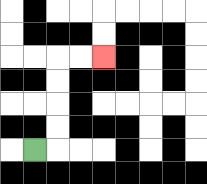{'start': '[1, 6]', 'end': '[4, 2]', 'path_directions': 'R,U,U,U,U,R,R', 'path_coordinates': '[[1, 6], [2, 6], [2, 5], [2, 4], [2, 3], [2, 2], [3, 2], [4, 2]]'}